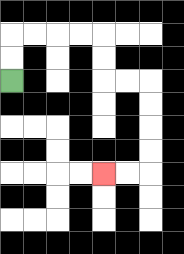{'start': '[0, 3]', 'end': '[4, 7]', 'path_directions': 'U,U,R,R,R,R,D,D,R,R,D,D,D,D,L,L', 'path_coordinates': '[[0, 3], [0, 2], [0, 1], [1, 1], [2, 1], [3, 1], [4, 1], [4, 2], [4, 3], [5, 3], [6, 3], [6, 4], [6, 5], [6, 6], [6, 7], [5, 7], [4, 7]]'}